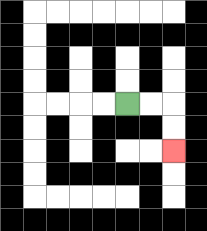{'start': '[5, 4]', 'end': '[7, 6]', 'path_directions': 'R,R,D,D', 'path_coordinates': '[[5, 4], [6, 4], [7, 4], [7, 5], [7, 6]]'}